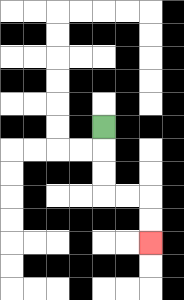{'start': '[4, 5]', 'end': '[6, 10]', 'path_directions': 'D,D,D,R,R,D,D', 'path_coordinates': '[[4, 5], [4, 6], [4, 7], [4, 8], [5, 8], [6, 8], [6, 9], [6, 10]]'}